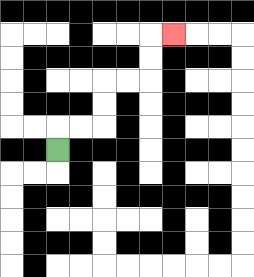{'start': '[2, 6]', 'end': '[7, 1]', 'path_directions': 'U,R,R,U,U,R,R,U,U,R', 'path_coordinates': '[[2, 6], [2, 5], [3, 5], [4, 5], [4, 4], [4, 3], [5, 3], [6, 3], [6, 2], [6, 1], [7, 1]]'}